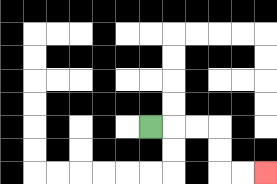{'start': '[6, 5]', 'end': '[11, 7]', 'path_directions': 'R,R,R,D,D,R,R', 'path_coordinates': '[[6, 5], [7, 5], [8, 5], [9, 5], [9, 6], [9, 7], [10, 7], [11, 7]]'}